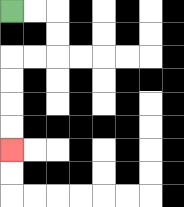{'start': '[0, 0]', 'end': '[0, 6]', 'path_directions': 'R,R,D,D,L,L,D,D,D,D', 'path_coordinates': '[[0, 0], [1, 0], [2, 0], [2, 1], [2, 2], [1, 2], [0, 2], [0, 3], [0, 4], [0, 5], [0, 6]]'}